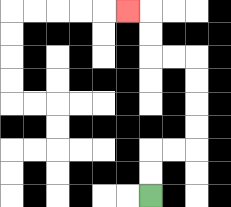{'start': '[6, 8]', 'end': '[5, 0]', 'path_directions': 'U,U,R,R,U,U,U,U,L,L,U,U,L', 'path_coordinates': '[[6, 8], [6, 7], [6, 6], [7, 6], [8, 6], [8, 5], [8, 4], [8, 3], [8, 2], [7, 2], [6, 2], [6, 1], [6, 0], [5, 0]]'}